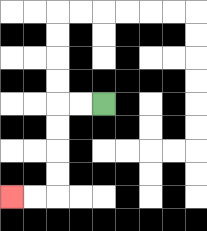{'start': '[4, 4]', 'end': '[0, 8]', 'path_directions': 'L,L,D,D,D,D,L,L', 'path_coordinates': '[[4, 4], [3, 4], [2, 4], [2, 5], [2, 6], [2, 7], [2, 8], [1, 8], [0, 8]]'}